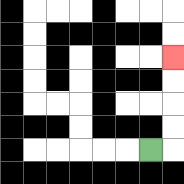{'start': '[6, 6]', 'end': '[7, 2]', 'path_directions': 'R,U,U,U,U', 'path_coordinates': '[[6, 6], [7, 6], [7, 5], [7, 4], [7, 3], [7, 2]]'}